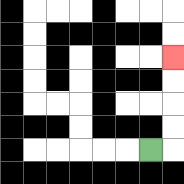{'start': '[6, 6]', 'end': '[7, 2]', 'path_directions': 'R,U,U,U,U', 'path_coordinates': '[[6, 6], [7, 6], [7, 5], [7, 4], [7, 3], [7, 2]]'}